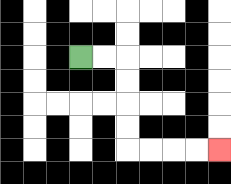{'start': '[3, 2]', 'end': '[9, 6]', 'path_directions': 'R,R,D,D,D,D,R,R,R,R', 'path_coordinates': '[[3, 2], [4, 2], [5, 2], [5, 3], [5, 4], [5, 5], [5, 6], [6, 6], [7, 6], [8, 6], [9, 6]]'}